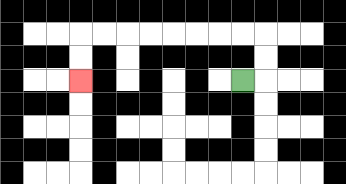{'start': '[10, 3]', 'end': '[3, 3]', 'path_directions': 'R,U,U,L,L,L,L,L,L,L,L,D,D', 'path_coordinates': '[[10, 3], [11, 3], [11, 2], [11, 1], [10, 1], [9, 1], [8, 1], [7, 1], [6, 1], [5, 1], [4, 1], [3, 1], [3, 2], [3, 3]]'}